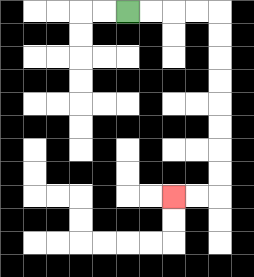{'start': '[5, 0]', 'end': '[7, 8]', 'path_directions': 'R,R,R,R,D,D,D,D,D,D,D,D,L,L', 'path_coordinates': '[[5, 0], [6, 0], [7, 0], [8, 0], [9, 0], [9, 1], [9, 2], [9, 3], [9, 4], [9, 5], [9, 6], [9, 7], [9, 8], [8, 8], [7, 8]]'}